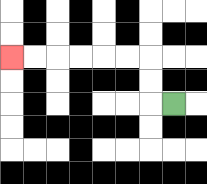{'start': '[7, 4]', 'end': '[0, 2]', 'path_directions': 'L,U,U,L,L,L,L,L,L', 'path_coordinates': '[[7, 4], [6, 4], [6, 3], [6, 2], [5, 2], [4, 2], [3, 2], [2, 2], [1, 2], [0, 2]]'}